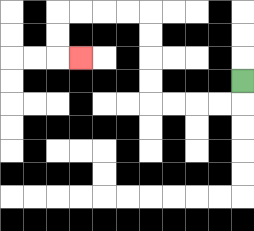{'start': '[10, 3]', 'end': '[3, 2]', 'path_directions': 'D,L,L,L,L,U,U,U,U,L,L,L,L,D,D,R', 'path_coordinates': '[[10, 3], [10, 4], [9, 4], [8, 4], [7, 4], [6, 4], [6, 3], [6, 2], [6, 1], [6, 0], [5, 0], [4, 0], [3, 0], [2, 0], [2, 1], [2, 2], [3, 2]]'}